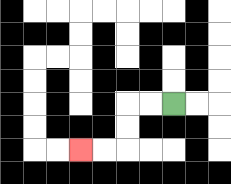{'start': '[7, 4]', 'end': '[3, 6]', 'path_directions': 'L,L,D,D,L,L', 'path_coordinates': '[[7, 4], [6, 4], [5, 4], [5, 5], [5, 6], [4, 6], [3, 6]]'}